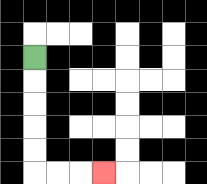{'start': '[1, 2]', 'end': '[4, 7]', 'path_directions': 'D,D,D,D,D,R,R,R', 'path_coordinates': '[[1, 2], [1, 3], [1, 4], [1, 5], [1, 6], [1, 7], [2, 7], [3, 7], [4, 7]]'}